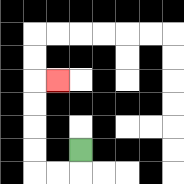{'start': '[3, 6]', 'end': '[2, 3]', 'path_directions': 'D,L,L,U,U,U,U,R', 'path_coordinates': '[[3, 6], [3, 7], [2, 7], [1, 7], [1, 6], [1, 5], [1, 4], [1, 3], [2, 3]]'}